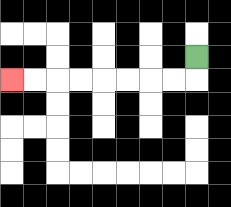{'start': '[8, 2]', 'end': '[0, 3]', 'path_directions': 'D,L,L,L,L,L,L,L,L', 'path_coordinates': '[[8, 2], [8, 3], [7, 3], [6, 3], [5, 3], [4, 3], [3, 3], [2, 3], [1, 3], [0, 3]]'}